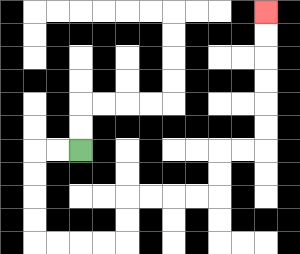{'start': '[3, 6]', 'end': '[11, 0]', 'path_directions': 'L,L,D,D,D,D,R,R,R,R,U,U,R,R,R,R,U,U,R,R,U,U,U,U,U,U', 'path_coordinates': '[[3, 6], [2, 6], [1, 6], [1, 7], [1, 8], [1, 9], [1, 10], [2, 10], [3, 10], [4, 10], [5, 10], [5, 9], [5, 8], [6, 8], [7, 8], [8, 8], [9, 8], [9, 7], [9, 6], [10, 6], [11, 6], [11, 5], [11, 4], [11, 3], [11, 2], [11, 1], [11, 0]]'}